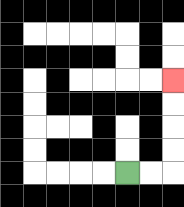{'start': '[5, 7]', 'end': '[7, 3]', 'path_directions': 'R,R,U,U,U,U', 'path_coordinates': '[[5, 7], [6, 7], [7, 7], [7, 6], [7, 5], [7, 4], [7, 3]]'}